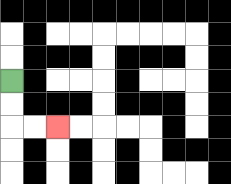{'start': '[0, 3]', 'end': '[2, 5]', 'path_directions': 'D,D,R,R', 'path_coordinates': '[[0, 3], [0, 4], [0, 5], [1, 5], [2, 5]]'}